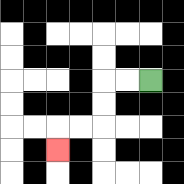{'start': '[6, 3]', 'end': '[2, 6]', 'path_directions': 'L,L,D,D,L,L,D', 'path_coordinates': '[[6, 3], [5, 3], [4, 3], [4, 4], [4, 5], [3, 5], [2, 5], [2, 6]]'}